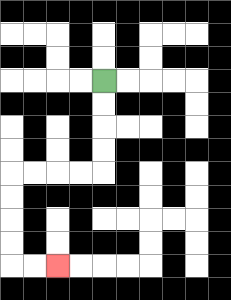{'start': '[4, 3]', 'end': '[2, 11]', 'path_directions': 'D,D,D,D,L,L,L,L,D,D,D,D,R,R', 'path_coordinates': '[[4, 3], [4, 4], [4, 5], [4, 6], [4, 7], [3, 7], [2, 7], [1, 7], [0, 7], [0, 8], [0, 9], [0, 10], [0, 11], [1, 11], [2, 11]]'}